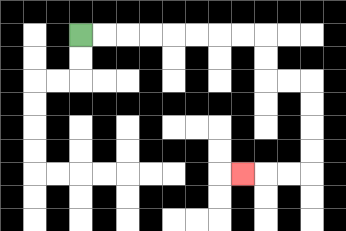{'start': '[3, 1]', 'end': '[10, 7]', 'path_directions': 'R,R,R,R,R,R,R,R,D,D,R,R,D,D,D,D,L,L,L', 'path_coordinates': '[[3, 1], [4, 1], [5, 1], [6, 1], [7, 1], [8, 1], [9, 1], [10, 1], [11, 1], [11, 2], [11, 3], [12, 3], [13, 3], [13, 4], [13, 5], [13, 6], [13, 7], [12, 7], [11, 7], [10, 7]]'}